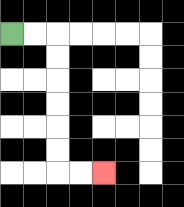{'start': '[0, 1]', 'end': '[4, 7]', 'path_directions': 'R,R,D,D,D,D,D,D,R,R', 'path_coordinates': '[[0, 1], [1, 1], [2, 1], [2, 2], [2, 3], [2, 4], [2, 5], [2, 6], [2, 7], [3, 7], [4, 7]]'}